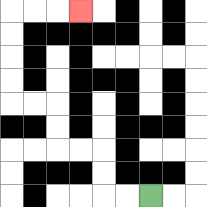{'start': '[6, 8]', 'end': '[3, 0]', 'path_directions': 'L,L,U,U,L,L,U,U,L,L,U,U,U,U,R,R,R', 'path_coordinates': '[[6, 8], [5, 8], [4, 8], [4, 7], [4, 6], [3, 6], [2, 6], [2, 5], [2, 4], [1, 4], [0, 4], [0, 3], [0, 2], [0, 1], [0, 0], [1, 0], [2, 0], [3, 0]]'}